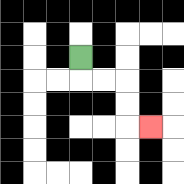{'start': '[3, 2]', 'end': '[6, 5]', 'path_directions': 'D,R,R,D,D,R', 'path_coordinates': '[[3, 2], [3, 3], [4, 3], [5, 3], [5, 4], [5, 5], [6, 5]]'}